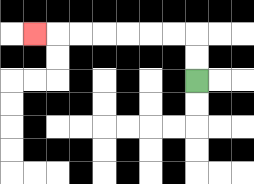{'start': '[8, 3]', 'end': '[1, 1]', 'path_directions': 'U,U,L,L,L,L,L,L,L', 'path_coordinates': '[[8, 3], [8, 2], [8, 1], [7, 1], [6, 1], [5, 1], [4, 1], [3, 1], [2, 1], [1, 1]]'}